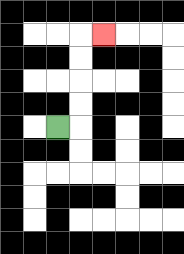{'start': '[2, 5]', 'end': '[4, 1]', 'path_directions': 'R,U,U,U,U,R', 'path_coordinates': '[[2, 5], [3, 5], [3, 4], [3, 3], [3, 2], [3, 1], [4, 1]]'}